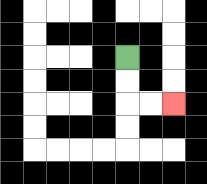{'start': '[5, 2]', 'end': '[7, 4]', 'path_directions': 'D,D,R,R', 'path_coordinates': '[[5, 2], [5, 3], [5, 4], [6, 4], [7, 4]]'}